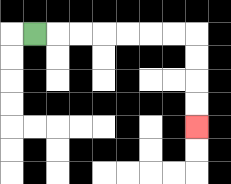{'start': '[1, 1]', 'end': '[8, 5]', 'path_directions': 'R,R,R,R,R,R,R,D,D,D,D', 'path_coordinates': '[[1, 1], [2, 1], [3, 1], [4, 1], [5, 1], [6, 1], [7, 1], [8, 1], [8, 2], [8, 3], [8, 4], [8, 5]]'}